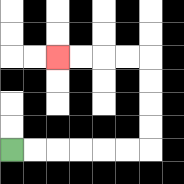{'start': '[0, 6]', 'end': '[2, 2]', 'path_directions': 'R,R,R,R,R,R,U,U,U,U,L,L,L,L', 'path_coordinates': '[[0, 6], [1, 6], [2, 6], [3, 6], [4, 6], [5, 6], [6, 6], [6, 5], [6, 4], [6, 3], [6, 2], [5, 2], [4, 2], [3, 2], [2, 2]]'}